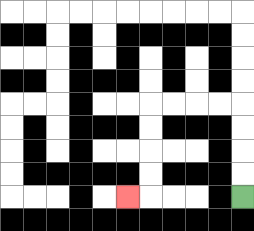{'start': '[10, 8]', 'end': '[5, 8]', 'path_directions': 'U,U,U,U,L,L,L,L,D,D,D,D,L', 'path_coordinates': '[[10, 8], [10, 7], [10, 6], [10, 5], [10, 4], [9, 4], [8, 4], [7, 4], [6, 4], [6, 5], [6, 6], [6, 7], [6, 8], [5, 8]]'}